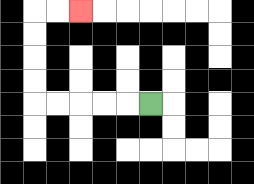{'start': '[6, 4]', 'end': '[3, 0]', 'path_directions': 'L,L,L,L,L,U,U,U,U,R,R', 'path_coordinates': '[[6, 4], [5, 4], [4, 4], [3, 4], [2, 4], [1, 4], [1, 3], [1, 2], [1, 1], [1, 0], [2, 0], [3, 0]]'}